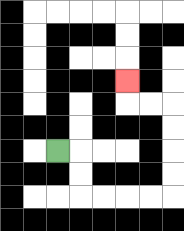{'start': '[2, 6]', 'end': '[5, 3]', 'path_directions': 'R,D,D,R,R,R,R,U,U,U,U,L,L,U', 'path_coordinates': '[[2, 6], [3, 6], [3, 7], [3, 8], [4, 8], [5, 8], [6, 8], [7, 8], [7, 7], [7, 6], [7, 5], [7, 4], [6, 4], [5, 4], [5, 3]]'}